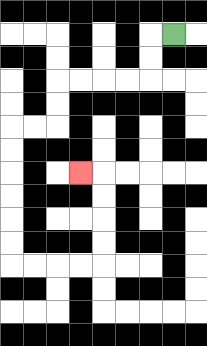{'start': '[7, 1]', 'end': '[3, 7]', 'path_directions': 'L,D,D,L,L,L,L,D,D,L,L,D,D,D,D,D,D,R,R,R,R,U,U,U,U,L', 'path_coordinates': '[[7, 1], [6, 1], [6, 2], [6, 3], [5, 3], [4, 3], [3, 3], [2, 3], [2, 4], [2, 5], [1, 5], [0, 5], [0, 6], [0, 7], [0, 8], [0, 9], [0, 10], [0, 11], [1, 11], [2, 11], [3, 11], [4, 11], [4, 10], [4, 9], [4, 8], [4, 7], [3, 7]]'}